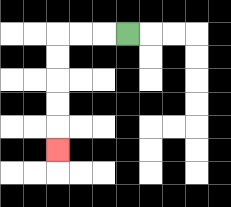{'start': '[5, 1]', 'end': '[2, 6]', 'path_directions': 'L,L,L,D,D,D,D,D', 'path_coordinates': '[[5, 1], [4, 1], [3, 1], [2, 1], [2, 2], [2, 3], [2, 4], [2, 5], [2, 6]]'}